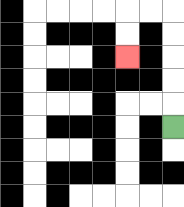{'start': '[7, 5]', 'end': '[5, 2]', 'path_directions': 'U,U,U,U,U,L,L,D,D', 'path_coordinates': '[[7, 5], [7, 4], [7, 3], [7, 2], [7, 1], [7, 0], [6, 0], [5, 0], [5, 1], [5, 2]]'}